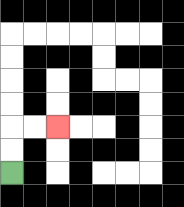{'start': '[0, 7]', 'end': '[2, 5]', 'path_directions': 'U,U,R,R', 'path_coordinates': '[[0, 7], [0, 6], [0, 5], [1, 5], [2, 5]]'}